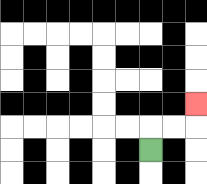{'start': '[6, 6]', 'end': '[8, 4]', 'path_directions': 'U,R,R,U', 'path_coordinates': '[[6, 6], [6, 5], [7, 5], [8, 5], [8, 4]]'}